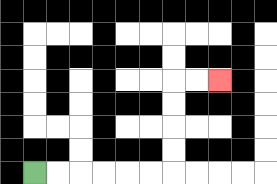{'start': '[1, 7]', 'end': '[9, 3]', 'path_directions': 'R,R,R,R,R,R,U,U,U,U,R,R', 'path_coordinates': '[[1, 7], [2, 7], [3, 7], [4, 7], [5, 7], [6, 7], [7, 7], [7, 6], [7, 5], [7, 4], [7, 3], [8, 3], [9, 3]]'}